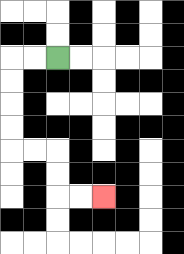{'start': '[2, 2]', 'end': '[4, 8]', 'path_directions': 'L,L,D,D,D,D,R,R,D,D,R,R', 'path_coordinates': '[[2, 2], [1, 2], [0, 2], [0, 3], [0, 4], [0, 5], [0, 6], [1, 6], [2, 6], [2, 7], [2, 8], [3, 8], [4, 8]]'}